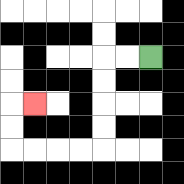{'start': '[6, 2]', 'end': '[1, 4]', 'path_directions': 'L,L,D,D,D,D,L,L,L,L,U,U,R', 'path_coordinates': '[[6, 2], [5, 2], [4, 2], [4, 3], [4, 4], [4, 5], [4, 6], [3, 6], [2, 6], [1, 6], [0, 6], [0, 5], [0, 4], [1, 4]]'}